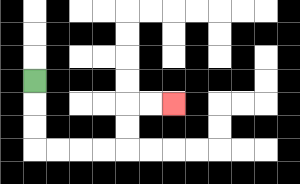{'start': '[1, 3]', 'end': '[7, 4]', 'path_directions': 'D,D,D,R,R,R,R,U,U,R,R', 'path_coordinates': '[[1, 3], [1, 4], [1, 5], [1, 6], [2, 6], [3, 6], [4, 6], [5, 6], [5, 5], [5, 4], [6, 4], [7, 4]]'}